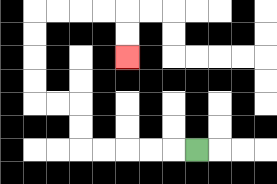{'start': '[8, 6]', 'end': '[5, 2]', 'path_directions': 'L,L,L,L,L,U,U,L,L,U,U,U,U,R,R,R,R,D,D', 'path_coordinates': '[[8, 6], [7, 6], [6, 6], [5, 6], [4, 6], [3, 6], [3, 5], [3, 4], [2, 4], [1, 4], [1, 3], [1, 2], [1, 1], [1, 0], [2, 0], [3, 0], [4, 0], [5, 0], [5, 1], [5, 2]]'}